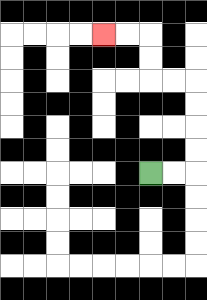{'start': '[6, 7]', 'end': '[4, 1]', 'path_directions': 'R,R,U,U,U,U,L,L,U,U,L,L', 'path_coordinates': '[[6, 7], [7, 7], [8, 7], [8, 6], [8, 5], [8, 4], [8, 3], [7, 3], [6, 3], [6, 2], [6, 1], [5, 1], [4, 1]]'}